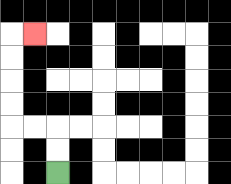{'start': '[2, 7]', 'end': '[1, 1]', 'path_directions': 'U,U,L,L,U,U,U,U,R', 'path_coordinates': '[[2, 7], [2, 6], [2, 5], [1, 5], [0, 5], [0, 4], [0, 3], [0, 2], [0, 1], [1, 1]]'}